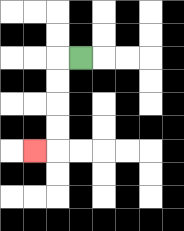{'start': '[3, 2]', 'end': '[1, 6]', 'path_directions': 'L,D,D,D,D,L', 'path_coordinates': '[[3, 2], [2, 2], [2, 3], [2, 4], [2, 5], [2, 6], [1, 6]]'}